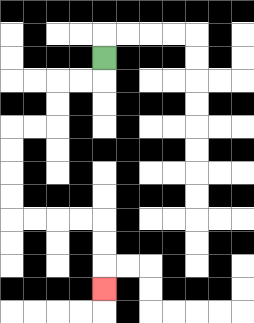{'start': '[4, 2]', 'end': '[4, 12]', 'path_directions': 'D,L,L,D,D,L,L,D,D,D,D,R,R,R,R,D,D,D', 'path_coordinates': '[[4, 2], [4, 3], [3, 3], [2, 3], [2, 4], [2, 5], [1, 5], [0, 5], [0, 6], [0, 7], [0, 8], [0, 9], [1, 9], [2, 9], [3, 9], [4, 9], [4, 10], [4, 11], [4, 12]]'}